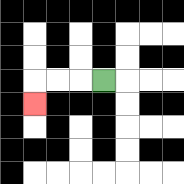{'start': '[4, 3]', 'end': '[1, 4]', 'path_directions': 'L,L,L,D', 'path_coordinates': '[[4, 3], [3, 3], [2, 3], [1, 3], [1, 4]]'}